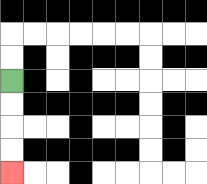{'start': '[0, 3]', 'end': '[0, 7]', 'path_directions': 'D,D,D,D', 'path_coordinates': '[[0, 3], [0, 4], [0, 5], [0, 6], [0, 7]]'}